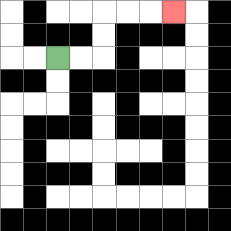{'start': '[2, 2]', 'end': '[7, 0]', 'path_directions': 'R,R,U,U,R,R,R', 'path_coordinates': '[[2, 2], [3, 2], [4, 2], [4, 1], [4, 0], [5, 0], [6, 0], [7, 0]]'}